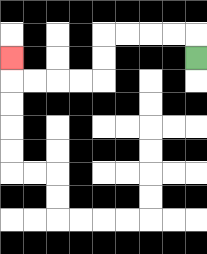{'start': '[8, 2]', 'end': '[0, 2]', 'path_directions': 'U,L,L,L,L,D,D,L,L,L,L,U', 'path_coordinates': '[[8, 2], [8, 1], [7, 1], [6, 1], [5, 1], [4, 1], [4, 2], [4, 3], [3, 3], [2, 3], [1, 3], [0, 3], [0, 2]]'}